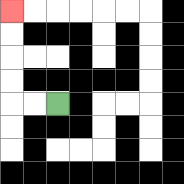{'start': '[2, 4]', 'end': '[0, 0]', 'path_directions': 'L,L,U,U,U,U', 'path_coordinates': '[[2, 4], [1, 4], [0, 4], [0, 3], [0, 2], [0, 1], [0, 0]]'}